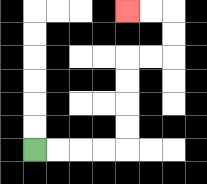{'start': '[1, 6]', 'end': '[5, 0]', 'path_directions': 'R,R,R,R,U,U,U,U,R,R,U,U,L,L', 'path_coordinates': '[[1, 6], [2, 6], [3, 6], [4, 6], [5, 6], [5, 5], [5, 4], [5, 3], [5, 2], [6, 2], [7, 2], [7, 1], [7, 0], [6, 0], [5, 0]]'}